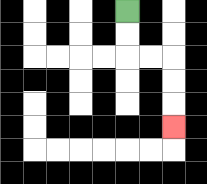{'start': '[5, 0]', 'end': '[7, 5]', 'path_directions': 'D,D,R,R,D,D,D', 'path_coordinates': '[[5, 0], [5, 1], [5, 2], [6, 2], [7, 2], [7, 3], [7, 4], [7, 5]]'}